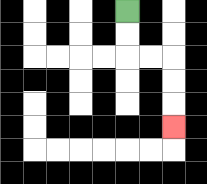{'start': '[5, 0]', 'end': '[7, 5]', 'path_directions': 'D,D,R,R,D,D,D', 'path_coordinates': '[[5, 0], [5, 1], [5, 2], [6, 2], [7, 2], [7, 3], [7, 4], [7, 5]]'}